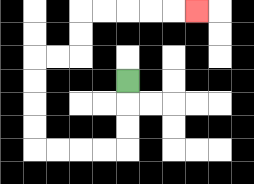{'start': '[5, 3]', 'end': '[8, 0]', 'path_directions': 'D,D,D,L,L,L,L,U,U,U,U,R,R,U,U,R,R,R,R,R', 'path_coordinates': '[[5, 3], [5, 4], [5, 5], [5, 6], [4, 6], [3, 6], [2, 6], [1, 6], [1, 5], [1, 4], [1, 3], [1, 2], [2, 2], [3, 2], [3, 1], [3, 0], [4, 0], [5, 0], [6, 0], [7, 0], [8, 0]]'}